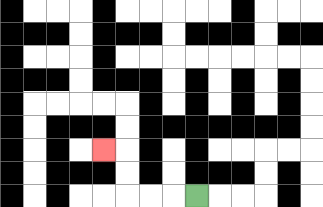{'start': '[8, 8]', 'end': '[4, 6]', 'path_directions': 'L,L,L,U,U,L', 'path_coordinates': '[[8, 8], [7, 8], [6, 8], [5, 8], [5, 7], [5, 6], [4, 6]]'}